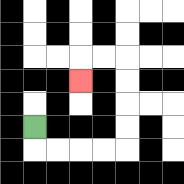{'start': '[1, 5]', 'end': '[3, 3]', 'path_directions': 'D,R,R,R,R,U,U,U,U,L,L,D', 'path_coordinates': '[[1, 5], [1, 6], [2, 6], [3, 6], [4, 6], [5, 6], [5, 5], [5, 4], [5, 3], [5, 2], [4, 2], [3, 2], [3, 3]]'}